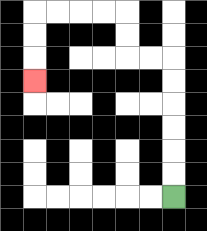{'start': '[7, 8]', 'end': '[1, 3]', 'path_directions': 'U,U,U,U,U,U,L,L,U,U,L,L,L,L,D,D,D', 'path_coordinates': '[[7, 8], [7, 7], [7, 6], [7, 5], [7, 4], [7, 3], [7, 2], [6, 2], [5, 2], [5, 1], [5, 0], [4, 0], [3, 0], [2, 0], [1, 0], [1, 1], [1, 2], [1, 3]]'}